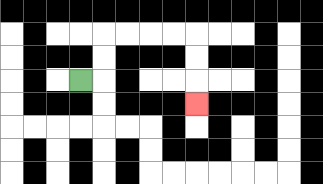{'start': '[3, 3]', 'end': '[8, 4]', 'path_directions': 'R,U,U,R,R,R,R,D,D,D', 'path_coordinates': '[[3, 3], [4, 3], [4, 2], [4, 1], [5, 1], [6, 1], [7, 1], [8, 1], [8, 2], [8, 3], [8, 4]]'}